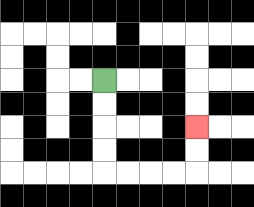{'start': '[4, 3]', 'end': '[8, 5]', 'path_directions': 'D,D,D,D,R,R,R,R,U,U', 'path_coordinates': '[[4, 3], [4, 4], [4, 5], [4, 6], [4, 7], [5, 7], [6, 7], [7, 7], [8, 7], [8, 6], [8, 5]]'}